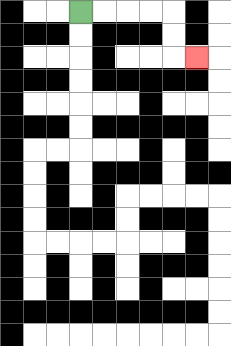{'start': '[3, 0]', 'end': '[8, 2]', 'path_directions': 'R,R,R,R,D,D,R', 'path_coordinates': '[[3, 0], [4, 0], [5, 0], [6, 0], [7, 0], [7, 1], [7, 2], [8, 2]]'}